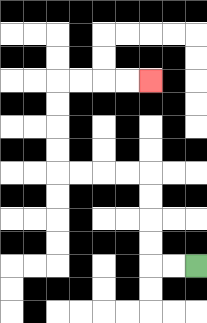{'start': '[8, 11]', 'end': '[6, 3]', 'path_directions': 'L,L,U,U,U,U,L,L,L,L,U,U,U,U,R,R,R,R', 'path_coordinates': '[[8, 11], [7, 11], [6, 11], [6, 10], [6, 9], [6, 8], [6, 7], [5, 7], [4, 7], [3, 7], [2, 7], [2, 6], [2, 5], [2, 4], [2, 3], [3, 3], [4, 3], [5, 3], [6, 3]]'}